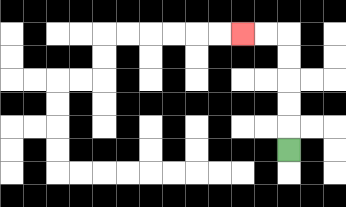{'start': '[12, 6]', 'end': '[10, 1]', 'path_directions': 'U,U,U,U,U,L,L', 'path_coordinates': '[[12, 6], [12, 5], [12, 4], [12, 3], [12, 2], [12, 1], [11, 1], [10, 1]]'}